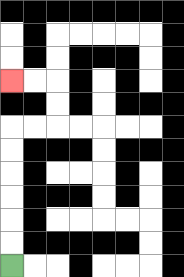{'start': '[0, 11]', 'end': '[0, 3]', 'path_directions': 'U,U,U,U,U,U,R,R,U,U,L,L', 'path_coordinates': '[[0, 11], [0, 10], [0, 9], [0, 8], [0, 7], [0, 6], [0, 5], [1, 5], [2, 5], [2, 4], [2, 3], [1, 3], [0, 3]]'}